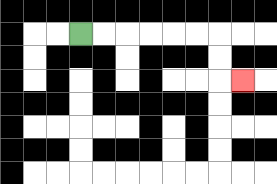{'start': '[3, 1]', 'end': '[10, 3]', 'path_directions': 'R,R,R,R,R,R,D,D,R', 'path_coordinates': '[[3, 1], [4, 1], [5, 1], [6, 1], [7, 1], [8, 1], [9, 1], [9, 2], [9, 3], [10, 3]]'}